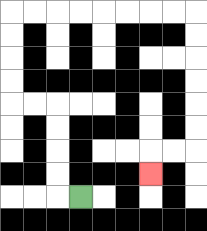{'start': '[3, 8]', 'end': '[6, 7]', 'path_directions': 'L,U,U,U,U,L,L,U,U,U,U,R,R,R,R,R,R,R,R,D,D,D,D,D,D,L,L,D', 'path_coordinates': '[[3, 8], [2, 8], [2, 7], [2, 6], [2, 5], [2, 4], [1, 4], [0, 4], [0, 3], [0, 2], [0, 1], [0, 0], [1, 0], [2, 0], [3, 0], [4, 0], [5, 0], [6, 0], [7, 0], [8, 0], [8, 1], [8, 2], [8, 3], [8, 4], [8, 5], [8, 6], [7, 6], [6, 6], [6, 7]]'}